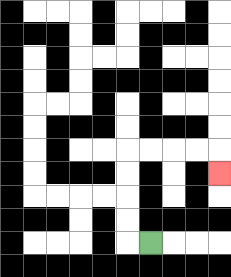{'start': '[6, 10]', 'end': '[9, 7]', 'path_directions': 'L,U,U,U,U,R,R,R,R,D', 'path_coordinates': '[[6, 10], [5, 10], [5, 9], [5, 8], [5, 7], [5, 6], [6, 6], [7, 6], [8, 6], [9, 6], [9, 7]]'}